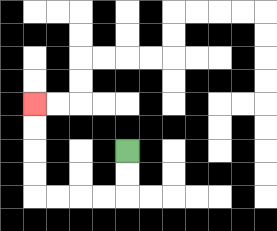{'start': '[5, 6]', 'end': '[1, 4]', 'path_directions': 'D,D,L,L,L,L,U,U,U,U', 'path_coordinates': '[[5, 6], [5, 7], [5, 8], [4, 8], [3, 8], [2, 8], [1, 8], [1, 7], [1, 6], [1, 5], [1, 4]]'}